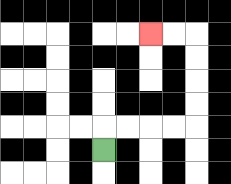{'start': '[4, 6]', 'end': '[6, 1]', 'path_directions': 'U,R,R,R,R,U,U,U,U,L,L', 'path_coordinates': '[[4, 6], [4, 5], [5, 5], [6, 5], [7, 5], [8, 5], [8, 4], [8, 3], [8, 2], [8, 1], [7, 1], [6, 1]]'}